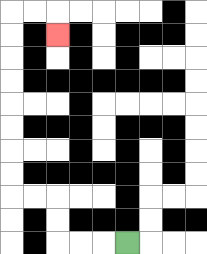{'start': '[5, 10]', 'end': '[2, 1]', 'path_directions': 'L,L,L,U,U,L,L,U,U,U,U,U,U,U,U,R,R,D', 'path_coordinates': '[[5, 10], [4, 10], [3, 10], [2, 10], [2, 9], [2, 8], [1, 8], [0, 8], [0, 7], [0, 6], [0, 5], [0, 4], [0, 3], [0, 2], [0, 1], [0, 0], [1, 0], [2, 0], [2, 1]]'}